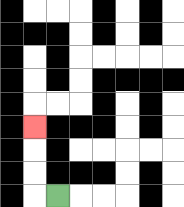{'start': '[2, 8]', 'end': '[1, 5]', 'path_directions': 'L,U,U,U', 'path_coordinates': '[[2, 8], [1, 8], [1, 7], [1, 6], [1, 5]]'}